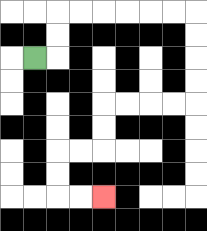{'start': '[1, 2]', 'end': '[4, 8]', 'path_directions': 'R,U,U,R,R,R,R,R,R,D,D,D,D,L,L,L,L,D,D,L,L,D,D,R,R', 'path_coordinates': '[[1, 2], [2, 2], [2, 1], [2, 0], [3, 0], [4, 0], [5, 0], [6, 0], [7, 0], [8, 0], [8, 1], [8, 2], [8, 3], [8, 4], [7, 4], [6, 4], [5, 4], [4, 4], [4, 5], [4, 6], [3, 6], [2, 6], [2, 7], [2, 8], [3, 8], [4, 8]]'}